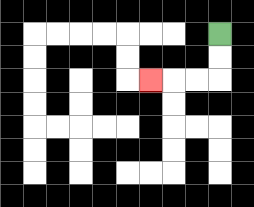{'start': '[9, 1]', 'end': '[6, 3]', 'path_directions': 'D,D,L,L,L', 'path_coordinates': '[[9, 1], [9, 2], [9, 3], [8, 3], [7, 3], [6, 3]]'}